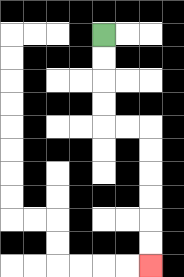{'start': '[4, 1]', 'end': '[6, 11]', 'path_directions': 'D,D,D,D,R,R,D,D,D,D,D,D', 'path_coordinates': '[[4, 1], [4, 2], [4, 3], [4, 4], [4, 5], [5, 5], [6, 5], [6, 6], [6, 7], [6, 8], [6, 9], [6, 10], [6, 11]]'}